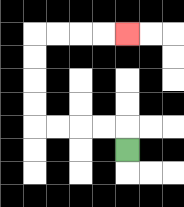{'start': '[5, 6]', 'end': '[5, 1]', 'path_directions': 'U,L,L,L,L,U,U,U,U,R,R,R,R', 'path_coordinates': '[[5, 6], [5, 5], [4, 5], [3, 5], [2, 5], [1, 5], [1, 4], [1, 3], [1, 2], [1, 1], [2, 1], [3, 1], [4, 1], [5, 1]]'}